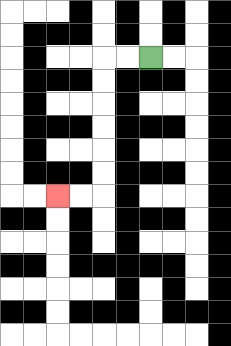{'start': '[6, 2]', 'end': '[2, 8]', 'path_directions': 'L,L,D,D,D,D,D,D,L,L', 'path_coordinates': '[[6, 2], [5, 2], [4, 2], [4, 3], [4, 4], [4, 5], [4, 6], [4, 7], [4, 8], [3, 8], [2, 8]]'}